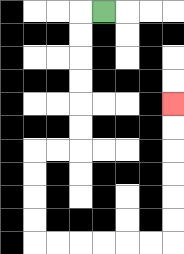{'start': '[4, 0]', 'end': '[7, 4]', 'path_directions': 'L,D,D,D,D,D,D,L,L,D,D,D,D,R,R,R,R,R,R,U,U,U,U,U,U', 'path_coordinates': '[[4, 0], [3, 0], [3, 1], [3, 2], [3, 3], [3, 4], [3, 5], [3, 6], [2, 6], [1, 6], [1, 7], [1, 8], [1, 9], [1, 10], [2, 10], [3, 10], [4, 10], [5, 10], [6, 10], [7, 10], [7, 9], [7, 8], [7, 7], [7, 6], [7, 5], [7, 4]]'}